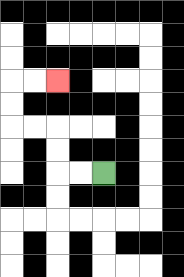{'start': '[4, 7]', 'end': '[2, 3]', 'path_directions': 'L,L,U,U,L,L,U,U,R,R', 'path_coordinates': '[[4, 7], [3, 7], [2, 7], [2, 6], [2, 5], [1, 5], [0, 5], [0, 4], [0, 3], [1, 3], [2, 3]]'}